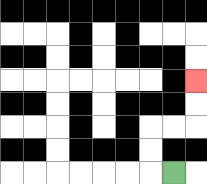{'start': '[7, 7]', 'end': '[8, 3]', 'path_directions': 'L,U,U,R,R,U,U', 'path_coordinates': '[[7, 7], [6, 7], [6, 6], [6, 5], [7, 5], [8, 5], [8, 4], [8, 3]]'}